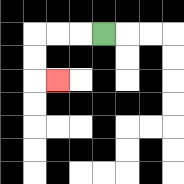{'start': '[4, 1]', 'end': '[2, 3]', 'path_directions': 'L,L,L,D,D,R', 'path_coordinates': '[[4, 1], [3, 1], [2, 1], [1, 1], [1, 2], [1, 3], [2, 3]]'}